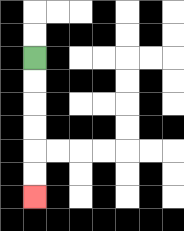{'start': '[1, 2]', 'end': '[1, 8]', 'path_directions': 'D,D,D,D,D,D', 'path_coordinates': '[[1, 2], [1, 3], [1, 4], [1, 5], [1, 6], [1, 7], [1, 8]]'}